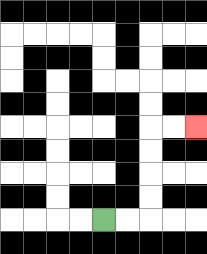{'start': '[4, 9]', 'end': '[8, 5]', 'path_directions': 'R,R,U,U,U,U,R,R', 'path_coordinates': '[[4, 9], [5, 9], [6, 9], [6, 8], [6, 7], [6, 6], [6, 5], [7, 5], [8, 5]]'}